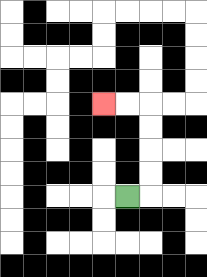{'start': '[5, 8]', 'end': '[4, 4]', 'path_directions': 'R,U,U,U,U,L,L', 'path_coordinates': '[[5, 8], [6, 8], [6, 7], [6, 6], [6, 5], [6, 4], [5, 4], [4, 4]]'}